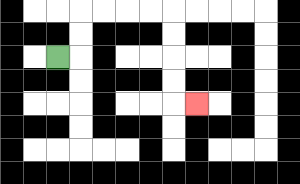{'start': '[2, 2]', 'end': '[8, 4]', 'path_directions': 'R,U,U,R,R,R,R,D,D,D,D,R', 'path_coordinates': '[[2, 2], [3, 2], [3, 1], [3, 0], [4, 0], [5, 0], [6, 0], [7, 0], [7, 1], [7, 2], [7, 3], [7, 4], [8, 4]]'}